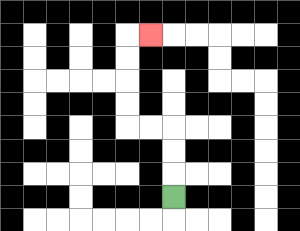{'start': '[7, 8]', 'end': '[6, 1]', 'path_directions': 'U,U,U,L,L,U,U,U,U,R', 'path_coordinates': '[[7, 8], [7, 7], [7, 6], [7, 5], [6, 5], [5, 5], [5, 4], [5, 3], [5, 2], [5, 1], [6, 1]]'}